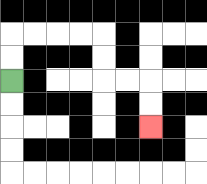{'start': '[0, 3]', 'end': '[6, 5]', 'path_directions': 'U,U,R,R,R,R,D,D,R,R,D,D', 'path_coordinates': '[[0, 3], [0, 2], [0, 1], [1, 1], [2, 1], [3, 1], [4, 1], [4, 2], [4, 3], [5, 3], [6, 3], [6, 4], [6, 5]]'}